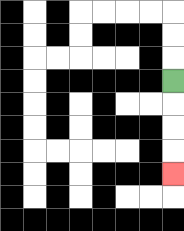{'start': '[7, 3]', 'end': '[7, 7]', 'path_directions': 'D,D,D,D', 'path_coordinates': '[[7, 3], [7, 4], [7, 5], [7, 6], [7, 7]]'}